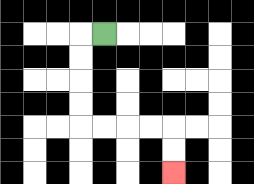{'start': '[4, 1]', 'end': '[7, 7]', 'path_directions': 'L,D,D,D,D,R,R,R,R,D,D', 'path_coordinates': '[[4, 1], [3, 1], [3, 2], [3, 3], [3, 4], [3, 5], [4, 5], [5, 5], [6, 5], [7, 5], [7, 6], [7, 7]]'}